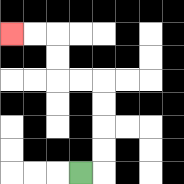{'start': '[3, 7]', 'end': '[0, 1]', 'path_directions': 'R,U,U,U,U,L,L,U,U,L,L', 'path_coordinates': '[[3, 7], [4, 7], [4, 6], [4, 5], [4, 4], [4, 3], [3, 3], [2, 3], [2, 2], [2, 1], [1, 1], [0, 1]]'}